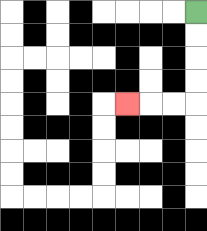{'start': '[8, 0]', 'end': '[5, 4]', 'path_directions': 'D,D,D,D,L,L,L', 'path_coordinates': '[[8, 0], [8, 1], [8, 2], [8, 3], [8, 4], [7, 4], [6, 4], [5, 4]]'}